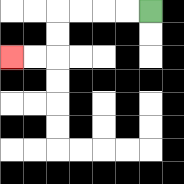{'start': '[6, 0]', 'end': '[0, 2]', 'path_directions': 'L,L,L,L,D,D,L,L', 'path_coordinates': '[[6, 0], [5, 0], [4, 0], [3, 0], [2, 0], [2, 1], [2, 2], [1, 2], [0, 2]]'}